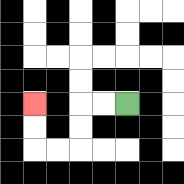{'start': '[5, 4]', 'end': '[1, 4]', 'path_directions': 'L,L,D,D,L,L,U,U', 'path_coordinates': '[[5, 4], [4, 4], [3, 4], [3, 5], [3, 6], [2, 6], [1, 6], [1, 5], [1, 4]]'}